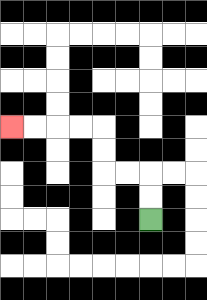{'start': '[6, 9]', 'end': '[0, 5]', 'path_directions': 'U,U,L,L,U,U,L,L,L,L', 'path_coordinates': '[[6, 9], [6, 8], [6, 7], [5, 7], [4, 7], [4, 6], [4, 5], [3, 5], [2, 5], [1, 5], [0, 5]]'}